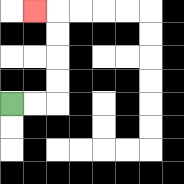{'start': '[0, 4]', 'end': '[1, 0]', 'path_directions': 'R,R,U,U,U,U,L', 'path_coordinates': '[[0, 4], [1, 4], [2, 4], [2, 3], [2, 2], [2, 1], [2, 0], [1, 0]]'}